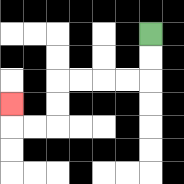{'start': '[6, 1]', 'end': '[0, 4]', 'path_directions': 'D,D,L,L,L,L,D,D,L,L,U', 'path_coordinates': '[[6, 1], [6, 2], [6, 3], [5, 3], [4, 3], [3, 3], [2, 3], [2, 4], [2, 5], [1, 5], [0, 5], [0, 4]]'}